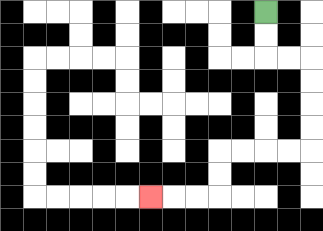{'start': '[11, 0]', 'end': '[6, 8]', 'path_directions': 'D,D,R,R,D,D,D,D,L,L,L,L,D,D,L,L,L', 'path_coordinates': '[[11, 0], [11, 1], [11, 2], [12, 2], [13, 2], [13, 3], [13, 4], [13, 5], [13, 6], [12, 6], [11, 6], [10, 6], [9, 6], [9, 7], [9, 8], [8, 8], [7, 8], [6, 8]]'}